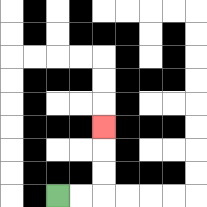{'start': '[2, 8]', 'end': '[4, 5]', 'path_directions': 'R,R,U,U,U', 'path_coordinates': '[[2, 8], [3, 8], [4, 8], [4, 7], [4, 6], [4, 5]]'}